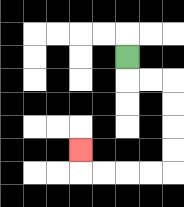{'start': '[5, 2]', 'end': '[3, 6]', 'path_directions': 'D,R,R,D,D,D,D,L,L,L,L,U', 'path_coordinates': '[[5, 2], [5, 3], [6, 3], [7, 3], [7, 4], [7, 5], [7, 6], [7, 7], [6, 7], [5, 7], [4, 7], [3, 7], [3, 6]]'}